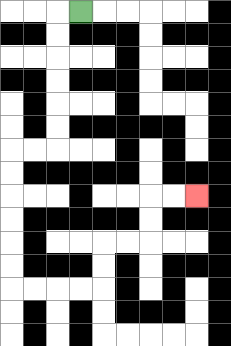{'start': '[3, 0]', 'end': '[8, 8]', 'path_directions': 'L,D,D,D,D,D,D,L,L,D,D,D,D,D,D,R,R,R,R,U,U,R,R,U,U,R,R', 'path_coordinates': '[[3, 0], [2, 0], [2, 1], [2, 2], [2, 3], [2, 4], [2, 5], [2, 6], [1, 6], [0, 6], [0, 7], [0, 8], [0, 9], [0, 10], [0, 11], [0, 12], [1, 12], [2, 12], [3, 12], [4, 12], [4, 11], [4, 10], [5, 10], [6, 10], [6, 9], [6, 8], [7, 8], [8, 8]]'}